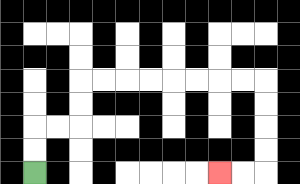{'start': '[1, 7]', 'end': '[9, 7]', 'path_directions': 'U,U,R,R,U,U,R,R,R,R,R,R,R,R,D,D,D,D,L,L', 'path_coordinates': '[[1, 7], [1, 6], [1, 5], [2, 5], [3, 5], [3, 4], [3, 3], [4, 3], [5, 3], [6, 3], [7, 3], [8, 3], [9, 3], [10, 3], [11, 3], [11, 4], [11, 5], [11, 6], [11, 7], [10, 7], [9, 7]]'}